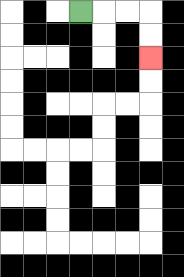{'start': '[3, 0]', 'end': '[6, 2]', 'path_directions': 'R,R,R,D,D', 'path_coordinates': '[[3, 0], [4, 0], [5, 0], [6, 0], [6, 1], [6, 2]]'}